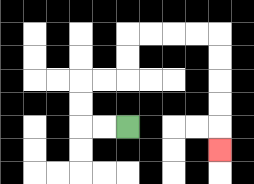{'start': '[5, 5]', 'end': '[9, 6]', 'path_directions': 'L,L,U,U,R,R,U,U,R,R,R,R,D,D,D,D,D', 'path_coordinates': '[[5, 5], [4, 5], [3, 5], [3, 4], [3, 3], [4, 3], [5, 3], [5, 2], [5, 1], [6, 1], [7, 1], [8, 1], [9, 1], [9, 2], [9, 3], [9, 4], [9, 5], [9, 6]]'}